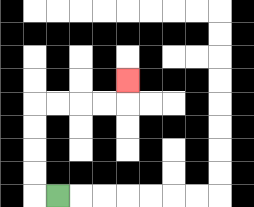{'start': '[2, 8]', 'end': '[5, 3]', 'path_directions': 'L,U,U,U,U,R,R,R,R,U', 'path_coordinates': '[[2, 8], [1, 8], [1, 7], [1, 6], [1, 5], [1, 4], [2, 4], [3, 4], [4, 4], [5, 4], [5, 3]]'}